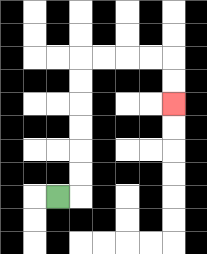{'start': '[2, 8]', 'end': '[7, 4]', 'path_directions': 'R,U,U,U,U,U,U,R,R,R,R,D,D', 'path_coordinates': '[[2, 8], [3, 8], [3, 7], [3, 6], [3, 5], [3, 4], [3, 3], [3, 2], [4, 2], [5, 2], [6, 2], [7, 2], [7, 3], [7, 4]]'}